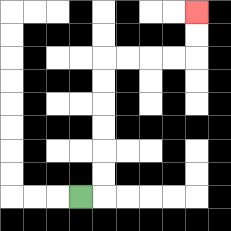{'start': '[3, 8]', 'end': '[8, 0]', 'path_directions': 'R,U,U,U,U,U,U,R,R,R,R,U,U', 'path_coordinates': '[[3, 8], [4, 8], [4, 7], [4, 6], [4, 5], [4, 4], [4, 3], [4, 2], [5, 2], [6, 2], [7, 2], [8, 2], [8, 1], [8, 0]]'}